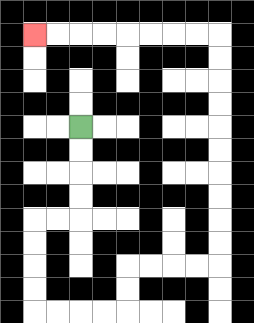{'start': '[3, 5]', 'end': '[1, 1]', 'path_directions': 'D,D,D,D,L,L,D,D,D,D,R,R,R,R,U,U,R,R,R,R,U,U,U,U,U,U,U,U,U,U,L,L,L,L,L,L,L,L', 'path_coordinates': '[[3, 5], [3, 6], [3, 7], [3, 8], [3, 9], [2, 9], [1, 9], [1, 10], [1, 11], [1, 12], [1, 13], [2, 13], [3, 13], [4, 13], [5, 13], [5, 12], [5, 11], [6, 11], [7, 11], [8, 11], [9, 11], [9, 10], [9, 9], [9, 8], [9, 7], [9, 6], [9, 5], [9, 4], [9, 3], [9, 2], [9, 1], [8, 1], [7, 1], [6, 1], [5, 1], [4, 1], [3, 1], [2, 1], [1, 1]]'}